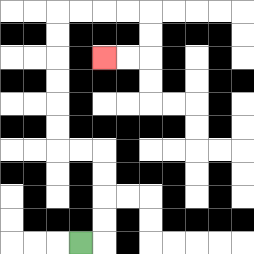{'start': '[3, 10]', 'end': '[4, 2]', 'path_directions': 'R,U,U,U,U,L,L,U,U,U,U,U,U,R,R,R,R,D,D,L,L', 'path_coordinates': '[[3, 10], [4, 10], [4, 9], [4, 8], [4, 7], [4, 6], [3, 6], [2, 6], [2, 5], [2, 4], [2, 3], [2, 2], [2, 1], [2, 0], [3, 0], [4, 0], [5, 0], [6, 0], [6, 1], [6, 2], [5, 2], [4, 2]]'}